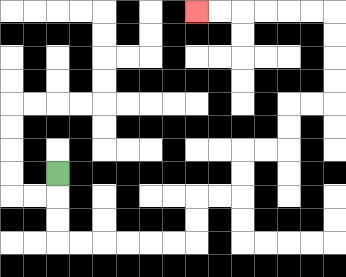{'start': '[2, 7]', 'end': '[8, 0]', 'path_directions': 'D,D,D,R,R,R,R,R,R,U,U,R,R,U,U,R,R,U,U,R,R,U,U,U,U,L,L,L,L,L,L', 'path_coordinates': '[[2, 7], [2, 8], [2, 9], [2, 10], [3, 10], [4, 10], [5, 10], [6, 10], [7, 10], [8, 10], [8, 9], [8, 8], [9, 8], [10, 8], [10, 7], [10, 6], [11, 6], [12, 6], [12, 5], [12, 4], [13, 4], [14, 4], [14, 3], [14, 2], [14, 1], [14, 0], [13, 0], [12, 0], [11, 0], [10, 0], [9, 0], [8, 0]]'}